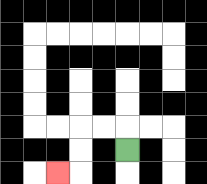{'start': '[5, 6]', 'end': '[2, 7]', 'path_directions': 'U,L,L,D,D,L', 'path_coordinates': '[[5, 6], [5, 5], [4, 5], [3, 5], [3, 6], [3, 7], [2, 7]]'}